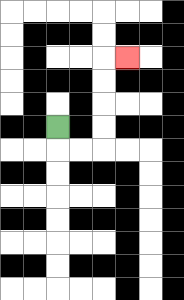{'start': '[2, 5]', 'end': '[5, 2]', 'path_directions': 'D,R,R,U,U,U,U,R', 'path_coordinates': '[[2, 5], [2, 6], [3, 6], [4, 6], [4, 5], [4, 4], [4, 3], [4, 2], [5, 2]]'}